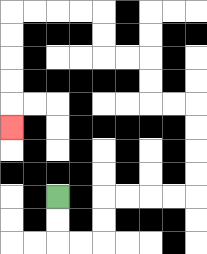{'start': '[2, 8]', 'end': '[0, 5]', 'path_directions': 'D,D,R,R,U,U,R,R,R,R,U,U,U,U,L,L,U,U,L,L,U,U,L,L,L,L,D,D,D,D,D', 'path_coordinates': '[[2, 8], [2, 9], [2, 10], [3, 10], [4, 10], [4, 9], [4, 8], [5, 8], [6, 8], [7, 8], [8, 8], [8, 7], [8, 6], [8, 5], [8, 4], [7, 4], [6, 4], [6, 3], [6, 2], [5, 2], [4, 2], [4, 1], [4, 0], [3, 0], [2, 0], [1, 0], [0, 0], [0, 1], [0, 2], [0, 3], [0, 4], [0, 5]]'}